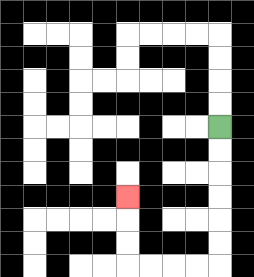{'start': '[9, 5]', 'end': '[5, 8]', 'path_directions': 'D,D,D,D,D,D,L,L,L,L,U,U,U', 'path_coordinates': '[[9, 5], [9, 6], [9, 7], [9, 8], [9, 9], [9, 10], [9, 11], [8, 11], [7, 11], [6, 11], [5, 11], [5, 10], [5, 9], [5, 8]]'}